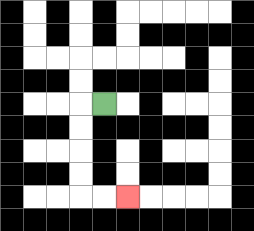{'start': '[4, 4]', 'end': '[5, 8]', 'path_directions': 'L,D,D,D,D,R,R', 'path_coordinates': '[[4, 4], [3, 4], [3, 5], [3, 6], [3, 7], [3, 8], [4, 8], [5, 8]]'}